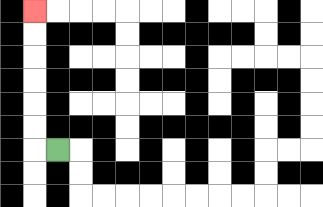{'start': '[2, 6]', 'end': '[1, 0]', 'path_directions': 'L,U,U,U,U,U,U', 'path_coordinates': '[[2, 6], [1, 6], [1, 5], [1, 4], [1, 3], [1, 2], [1, 1], [1, 0]]'}